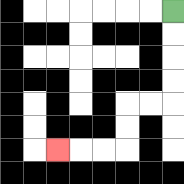{'start': '[7, 0]', 'end': '[2, 6]', 'path_directions': 'D,D,D,D,L,L,D,D,L,L,L', 'path_coordinates': '[[7, 0], [7, 1], [7, 2], [7, 3], [7, 4], [6, 4], [5, 4], [5, 5], [5, 6], [4, 6], [3, 6], [2, 6]]'}